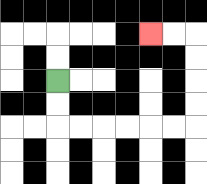{'start': '[2, 3]', 'end': '[6, 1]', 'path_directions': 'D,D,R,R,R,R,R,R,U,U,U,U,L,L', 'path_coordinates': '[[2, 3], [2, 4], [2, 5], [3, 5], [4, 5], [5, 5], [6, 5], [7, 5], [8, 5], [8, 4], [8, 3], [8, 2], [8, 1], [7, 1], [6, 1]]'}